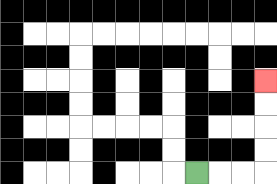{'start': '[8, 7]', 'end': '[11, 3]', 'path_directions': 'R,R,R,U,U,U,U', 'path_coordinates': '[[8, 7], [9, 7], [10, 7], [11, 7], [11, 6], [11, 5], [11, 4], [11, 3]]'}